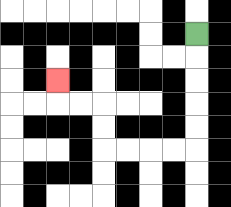{'start': '[8, 1]', 'end': '[2, 3]', 'path_directions': 'D,D,D,D,D,L,L,L,L,U,U,L,L,U', 'path_coordinates': '[[8, 1], [8, 2], [8, 3], [8, 4], [8, 5], [8, 6], [7, 6], [6, 6], [5, 6], [4, 6], [4, 5], [4, 4], [3, 4], [2, 4], [2, 3]]'}